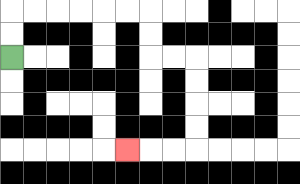{'start': '[0, 2]', 'end': '[5, 6]', 'path_directions': 'U,U,R,R,R,R,R,R,D,D,R,R,D,D,D,D,L,L,L', 'path_coordinates': '[[0, 2], [0, 1], [0, 0], [1, 0], [2, 0], [3, 0], [4, 0], [5, 0], [6, 0], [6, 1], [6, 2], [7, 2], [8, 2], [8, 3], [8, 4], [8, 5], [8, 6], [7, 6], [6, 6], [5, 6]]'}